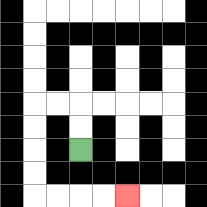{'start': '[3, 6]', 'end': '[5, 8]', 'path_directions': 'U,U,L,L,D,D,D,D,R,R,R,R', 'path_coordinates': '[[3, 6], [3, 5], [3, 4], [2, 4], [1, 4], [1, 5], [1, 6], [1, 7], [1, 8], [2, 8], [3, 8], [4, 8], [5, 8]]'}